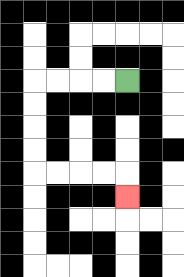{'start': '[5, 3]', 'end': '[5, 8]', 'path_directions': 'L,L,L,L,D,D,D,D,R,R,R,R,D', 'path_coordinates': '[[5, 3], [4, 3], [3, 3], [2, 3], [1, 3], [1, 4], [1, 5], [1, 6], [1, 7], [2, 7], [3, 7], [4, 7], [5, 7], [5, 8]]'}